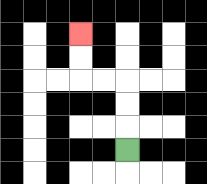{'start': '[5, 6]', 'end': '[3, 1]', 'path_directions': 'U,U,U,L,L,U,U', 'path_coordinates': '[[5, 6], [5, 5], [5, 4], [5, 3], [4, 3], [3, 3], [3, 2], [3, 1]]'}